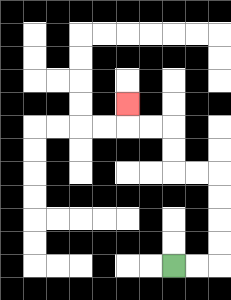{'start': '[7, 11]', 'end': '[5, 4]', 'path_directions': 'R,R,U,U,U,U,L,L,U,U,L,L,U', 'path_coordinates': '[[7, 11], [8, 11], [9, 11], [9, 10], [9, 9], [9, 8], [9, 7], [8, 7], [7, 7], [7, 6], [7, 5], [6, 5], [5, 5], [5, 4]]'}